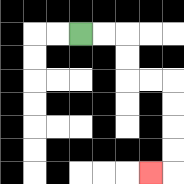{'start': '[3, 1]', 'end': '[6, 7]', 'path_directions': 'R,R,D,D,R,R,D,D,D,D,L', 'path_coordinates': '[[3, 1], [4, 1], [5, 1], [5, 2], [5, 3], [6, 3], [7, 3], [7, 4], [7, 5], [7, 6], [7, 7], [6, 7]]'}